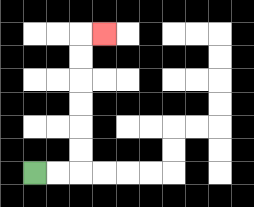{'start': '[1, 7]', 'end': '[4, 1]', 'path_directions': 'R,R,U,U,U,U,U,U,R', 'path_coordinates': '[[1, 7], [2, 7], [3, 7], [3, 6], [3, 5], [3, 4], [3, 3], [3, 2], [3, 1], [4, 1]]'}